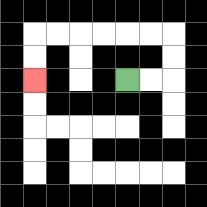{'start': '[5, 3]', 'end': '[1, 3]', 'path_directions': 'R,R,U,U,L,L,L,L,L,L,D,D', 'path_coordinates': '[[5, 3], [6, 3], [7, 3], [7, 2], [7, 1], [6, 1], [5, 1], [4, 1], [3, 1], [2, 1], [1, 1], [1, 2], [1, 3]]'}